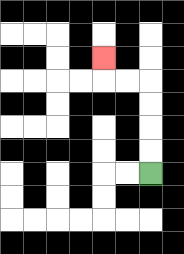{'start': '[6, 7]', 'end': '[4, 2]', 'path_directions': 'U,U,U,U,L,L,U', 'path_coordinates': '[[6, 7], [6, 6], [6, 5], [6, 4], [6, 3], [5, 3], [4, 3], [4, 2]]'}